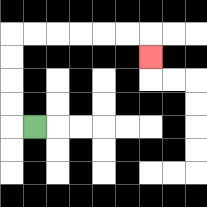{'start': '[1, 5]', 'end': '[6, 2]', 'path_directions': 'L,U,U,U,U,R,R,R,R,R,R,D', 'path_coordinates': '[[1, 5], [0, 5], [0, 4], [0, 3], [0, 2], [0, 1], [1, 1], [2, 1], [3, 1], [4, 1], [5, 1], [6, 1], [6, 2]]'}